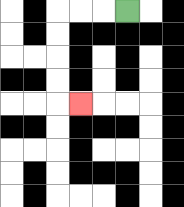{'start': '[5, 0]', 'end': '[3, 4]', 'path_directions': 'L,L,L,D,D,D,D,R', 'path_coordinates': '[[5, 0], [4, 0], [3, 0], [2, 0], [2, 1], [2, 2], [2, 3], [2, 4], [3, 4]]'}